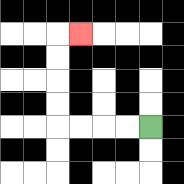{'start': '[6, 5]', 'end': '[3, 1]', 'path_directions': 'L,L,L,L,U,U,U,U,R', 'path_coordinates': '[[6, 5], [5, 5], [4, 5], [3, 5], [2, 5], [2, 4], [2, 3], [2, 2], [2, 1], [3, 1]]'}